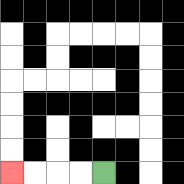{'start': '[4, 7]', 'end': '[0, 7]', 'path_directions': 'L,L,L,L', 'path_coordinates': '[[4, 7], [3, 7], [2, 7], [1, 7], [0, 7]]'}